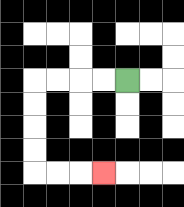{'start': '[5, 3]', 'end': '[4, 7]', 'path_directions': 'L,L,L,L,D,D,D,D,R,R,R', 'path_coordinates': '[[5, 3], [4, 3], [3, 3], [2, 3], [1, 3], [1, 4], [1, 5], [1, 6], [1, 7], [2, 7], [3, 7], [4, 7]]'}